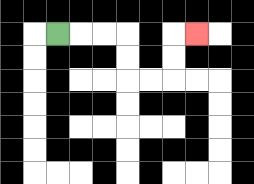{'start': '[2, 1]', 'end': '[8, 1]', 'path_directions': 'R,R,R,D,D,R,R,U,U,R', 'path_coordinates': '[[2, 1], [3, 1], [4, 1], [5, 1], [5, 2], [5, 3], [6, 3], [7, 3], [7, 2], [7, 1], [8, 1]]'}